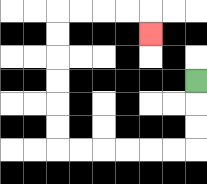{'start': '[8, 3]', 'end': '[6, 1]', 'path_directions': 'D,D,D,L,L,L,L,L,L,U,U,U,U,U,U,R,R,R,R,D', 'path_coordinates': '[[8, 3], [8, 4], [8, 5], [8, 6], [7, 6], [6, 6], [5, 6], [4, 6], [3, 6], [2, 6], [2, 5], [2, 4], [2, 3], [2, 2], [2, 1], [2, 0], [3, 0], [4, 0], [5, 0], [6, 0], [6, 1]]'}